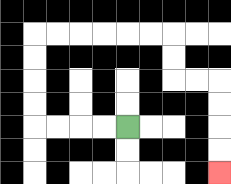{'start': '[5, 5]', 'end': '[9, 7]', 'path_directions': 'L,L,L,L,U,U,U,U,R,R,R,R,R,R,D,D,R,R,D,D,D,D', 'path_coordinates': '[[5, 5], [4, 5], [3, 5], [2, 5], [1, 5], [1, 4], [1, 3], [1, 2], [1, 1], [2, 1], [3, 1], [4, 1], [5, 1], [6, 1], [7, 1], [7, 2], [7, 3], [8, 3], [9, 3], [9, 4], [9, 5], [9, 6], [9, 7]]'}